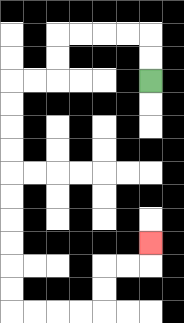{'start': '[6, 3]', 'end': '[6, 10]', 'path_directions': 'U,U,L,L,L,L,D,D,L,L,D,D,D,D,D,D,D,D,D,D,R,R,R,R,U,U,R,R,U', 'path_coordinates': '[[6, 3], [6, 2], [6, 1], [5, 1], [4, 1], [3, 1], [2, 1], [2, 2], [2, 3], [1, 3], [0, 3], [0, 4], [0, 5], [0, 6], [0, 7], [0, 8], [0, 9], [0, 10], [0, 11], [0, 12], [0, 13], [1, 13], [2, 13], [3, 13], [4, 13], [4, 12], [4, 11], [5, 11], [6, 11], [6, 10]]'}